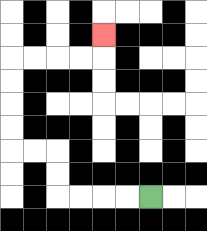{'start': '[6, 8]', 'end': '[4, 1]', 'path_directions': 'L,L,L,L,U,U,L,L,U,U,U,U,R,R,R,R,U', 'path_coordinates': '[[6, 8], [5, 8], [4, 8], [3, 8], [2, 8], [2, 7], [2, 6], [1, 6], [0, 6], [0, 5], [0, 4], [0, 3], [0, 2], [1, 2], [2, 2], [3, 2], [4, 2], [4, 1]]'}